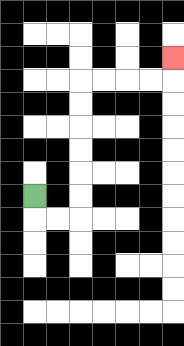{'start': '[1, 8]', 'end': '[7, 2]', 'path_directions': 'D,R,R,U,U,U,U,U,U,R,R,R,R,U', 'path_coordinates': '[[1, 8], [1, 9], [2, 9], [3, 9], [3, 8], [3, 7], [3, 6], [3, 5], [3, 4], [3, 3], [4, 3], [5, 3], [6, 3], [7, 3], [7, 2]]'}